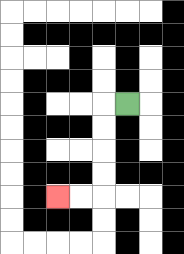{'start': '[5, 4]', 'end': '[2, 8]', 'path_directions': 'L,D,D,D,D,L,L', 'path_coordinates': '[[5, 4], [4, 4], [4, 5], [4, 6], [4, 7], [4, 8], [3, 8], [2, 8]]'}